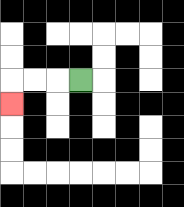{'start': '[3, 3]', 'end': '[0, 4]', 'path_directions': 'L,L,L,D', 'path_coordinates': '[[3, 3], [2, 3], [1, 3], [0, 3], [0, 4]]'}